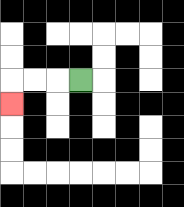{'start': '[3, 3]', 'end': '[0, 4]', 'path_directions': 'L,L,L,D', 'path_coordinates': '[[3, 3], [2, 3], [1, 3], [0, 3], [0, 4]]'}